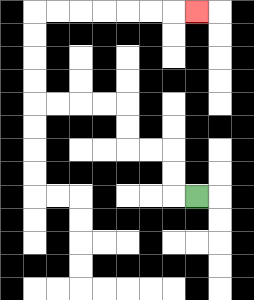{'start': '[8, 8]', 'end': '[8, 0]', 'path_directions': 'L,U,U,L,L,U,U,L,L,L,L,U,U,U,U,R,R,R,R,R,R,R', 'path_coordinates': '[[8, 8], [7, 8], [7, 7], [7, 6], [6, 6], [5, 6], [5, 5], [5, 4], [4, 4], [3, 4], [2, 4], [1, 4], [1, 3], [1, 2], [1, 1], [1, 0], [2, 0], [3, 0], [4, 0], [5, 0], [6, 0], [7, 0], [8, 0]]'}